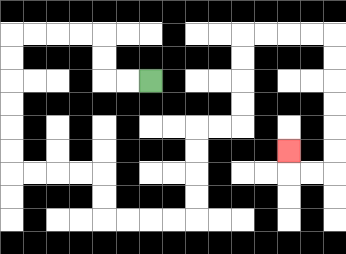{'start': '[6, 3]', 'end': '[12, 6]', 'path_directions': 'L,L,U,U,L,L,L,L,D,D,D,D,D,D,R,R,R,R,D,D,R,R,R,R,U,U,U,U,R,R,U,U,U,U,R,R,R,R,D,D,D,D,D,D,L,L,U', 'path_coordinates': '[[6, 3], [5, 3], [4, 3], [4, 2], [4, 1], [3, 1], [2, 1], [1, 1], [0, 1], [0, 2], [0, 3], [0, 4], [0, 5], [0, 6], [0, 7], [1, 7], [2, 7], [3, 7], [4, 7], [4, 8], [4, 9], [5, 9], [6, 9], [7, 9], [8, 9], [8, 8], [8, 7], [8, 6], [8, 5], [9, 5], [10, 5], [10, 4], [10, 3], [10, 2], [10, 1], [11, 1], [12, 1], [13, 1], [14, 1], [14, 2], [14, 3], [14, 4], [14, 5], [14, 6], [14, 7], [13, 7], [12, 7], [12, 6]]'}